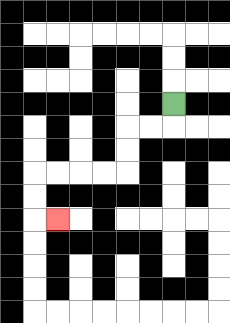{'start': '[7, 4]', 'end': '[2, 9]', 'path_directions': 'D,L,L,D,D,L,L,L,L,D,D,R', 'path_coordinates': '[[7, 4], [7, 5], [6, 5], [5, 5], [5, 6], [5, 7], [4, 7], [3, 7], [2, 7], [1, 7], [1, 8], [1, 9], [2, 9]]'}